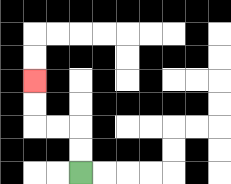{'start': '[3, 7]', 'end': '[1, 3]', 'path_directions': 'U,U,L,L,U,U', 'path_coordinates': '[[3, 7], [3, 6], [3, 5], [2, 5], [1, 5], [1, 4], [1, 3]]'}